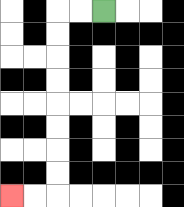{'start': '[4, 0]', 'end': '[0, 8]', 'path_directions': 'L,L,D,D,D,D,D,D,D,D,L,L', 'path_coordinates': '[[4, 0], [3, 0], [2, 0], [2, 1], [2, 2], [2, 3], [2, 4], [2, 5], [2, 6], [2, 7], [2, 8], [1, 8], [0, 8]]'}